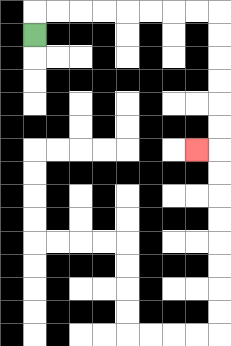{'start': '[1, 1]', 'end': '[8, 6]', 'path_directions': 'U,R,R,R,R,R,R,R,R,D,D,D,D,D,D,L', 'path_coordinates': '[[1, 1], [1, 0], [2, 0], [3, 0], [4, 0], [5, 0], [6, 0], [7, 0], [8, 0], [9, 0], [9, 1], [9, 2], [9, 3], [9, 4], [9, 5], [9, 6], [8, 6]]'}